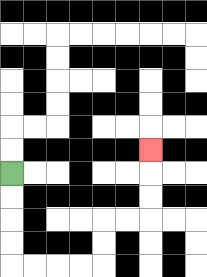{'start': '[0, 7]', 'end': '[6, 6]', 'path_directions': 'D,D,D,D,R,R,R,R,U,U,R,R,U,U,U', 'path_coordinates': '[[0, 7], [0, 8], [0, 9], [0, 10], [0, 11], [1, 11], [2, 11], [3, 11], [4, 11], [4, 10], [4, 9], [5, 9], [6, 9], [6, 8], [6, 7], [6, 6]]'}